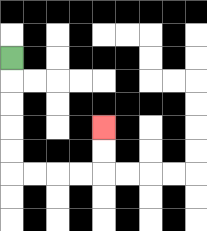{'start': '[0, 2]', 'end': '[4, 5]', 'path_directions': 'D,D,D,D,D,R,R,R,R,U,U', 'path_coordinates': '[[0, 2], [0, 3], [0, 4], [0, 5], [0, 6], [0, 7], [1, 7], [2, 7], [3, 7], [4, 7], [4, 6], [4, 5]]'}